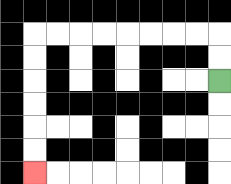{'start': '[9, 3]', 'end': '[1, 7]', 'path_directions': 'U,U,L,L,L,L,L,L,L,L,D,D,D,D,D,D', 'path_coordinates': '[[9, 3], [9, 2], [9, 1], [8, 1], [7, 1], [6, 1], [5, 1], [4, 1], [3, 1], [2, 1], [1, 1], [1, 2], [1, 3], [1, 4], [1, 5], [1, 6], [1, 7]]'}